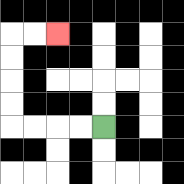{'start': '[4, 5]', 'end': '[2, 1]', 'path_directions': 'L,L,L,L,U,U,U,U,R,R', 'path_coordinates': '[[4, 5], [3, 5], [2, 5], [1, 5], [0, 5], [0, 4], [0, 3], [0, 2], [0, 1], [1, 1], [2, 1]]'}